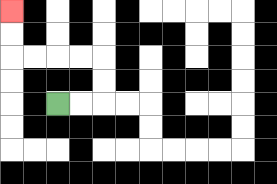{'start': '[2, 4]', 'end': '[0, 0]', 'path_directions': 'R,R,U,U,L,L,L,L,U,U', 'path_coordinates': '[[2, 4], [3, 4], [4, 4], [4, 3], [4, 2], [3, 2], [2, 2], [1, 2], [0, 2], [0, 1], [0, 0]]'}